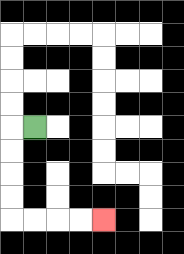{'start': '[1, 5]', 'end': '[4, 9]', 'path_directions': 'L,D,D,D,D,R,R,R,R', 'path_coordinates': '[[1, 5], [0, 5], [0, 6], [0, 7], [0, 8], [0, 9], [1, 9], [2, 9], [3, 9], [4, 9]]'}